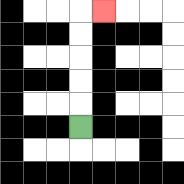{'start': '[3, 5]', 'end': '[4, 0]', 'path_directions': 'U,U,U,U,U,R', 'path_coordinates': '[[3, 5], [3, 4], [3, 3], [3, 2], [3, 1], [3, 0], [4, 0]]'}